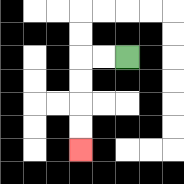{'start': '[5, 2]', 'end': '[3, 6]', 'path_directions': 'L,L,D,D,D,D', 'path_coordinates': '[[5, 2], [4, 2], [3, 2], [3, 3], [3, 4], [3, 5], [3, 6]]'}